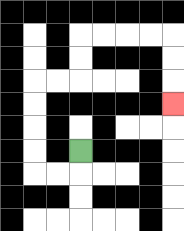{'start': '[3, 6]', 'end': '[7, 4]', 'path_directions': 'D,L,L,U,U,U,U,R,R,U,U,R,R,R,R,D,D,D', 'path_coordinates': '[[3, 6], [3, 7], [2, 7], [1, 7], [1, 6], [1, 5], [1, 4], [1, 3], [2, 3], [3, 3], [3, 2], [3, 1], [4, 1], [5, 1], [6, 1], [7, 1], [7, 2], [7, 3], [7, 4]]'}